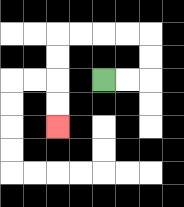{'start': '[4, 3]', 'end': '[2, 5]', 'path_directions': 'R,R,U,U,L,L,L,L,D,D,D,D', 'path_coordinates': '[[4, 3], [5, 3], [6, 3], [6, 2], [6, 1], [5, 1], [4, 1], [3, 1], [2, 1], [2, 2], [2, 3], [2, 4], [2, 5]]'}